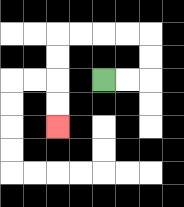{'start': '[4, 3]', 'end': '[2, 5]', 'path_directions': 'R,R,U,U,L,L,L,L,D,D,D,D', 'path_coordinates': '[[4, 3], [5, 3], [6, 3], [6, 2], [6, 1], [5, 1], [4, 1], [3, 1], [2, 1], [2, 2], [2, 3], [2, 4], [2, 5]]'}